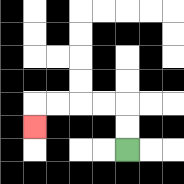{'start': '[5, 6]', 'end': '[1, 5]', 'path_directions': 'U,U,L,L,L,L,D', 'path_coordinates': '[[5, 6], [5, 5], [5, 4], [4, 4], [3, 4], [2, 4], [1, 4], [1, 5]]'}